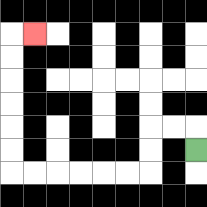{'start': '[8, 6]', 'end': '[1, 1]', 'path_directions': 'U,L,L,D,D,L,L,L,L,L,L,U,U,U,U,U,U,R', 'path_coordinates': '[[8, 6], [8, 5], [7, 5], [6, 5], [6, 6], [6, 7], [5, 7], [4, 7], [3, 7], [2, 7], [1, 7], [0, 7], [0, 6], [0, 5], [0, 4], [0, 3], [0, 2], [0, 1], [1, 1]]'}